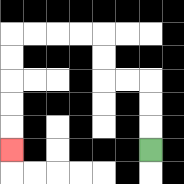{'start': '[6, 6]', 'end': '[0, 6]', 'path_directions': 'U,U,U,L,L,U,U,L,L,L,L,D,D,D,D,D', 'path_coordinates': '[[6, 6], [6, 5], [6, 4], [6, 3], [5, 3], [4, 3], [4, 2], [4, 1], [3, 1], [2, 1], [1, 1], [0, 1], [0, 2], [0, 3], [0, 4], [0, 5], [0, 6]]'}